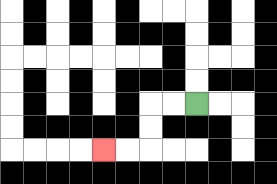{'start': '[8, 4]', 'end': '[4, 6]', 'path_directions': 'L,L,D,D,L,L', 'path_coordinates': '[[8, 4], [7, 4], [6, 4], [6, 5], [6, 6], [5, 6], [4, 6]]'}